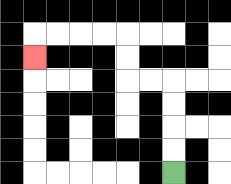{'start': '[7, 7]', 'end': '[1, 2]', 'path_directions': 'U,U,U,U,L,L,U,U,L,L,L,L,D', 'path_coordinates': '[[7, 7], [7, 6], [7, 5], [7, 4], [7, 3], [6, 3], [5, 3], [5, 2], [5, 1], [4, 1], [3, 1], [2, 1], [1, 1], [1, 2]]'}